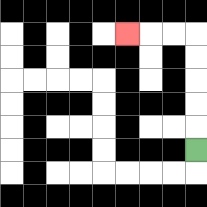{'start': '[8, 6]', 'end': '[5, 1]', 'path_directions': 'U,U,U,U,U,L,L,L', 'path_coordinates': '[[8, 6], [8, 5], [8, 4], [8, 3], [8, 2], [8, 1], [7, 1], [6, 1], [5, 1]]'}